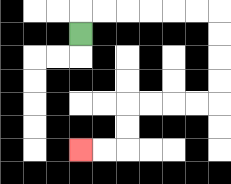{'start': '[3, 1]', 'end': '[3, 6]', 'path_directions': 'U,R,R,R,R,R,R,D,D,D,D,L,L,L,L,D,D,L,L', 'path_coordinates': '[[3, 1], [3, 0], [4, 0], [5, 0], [6, 0], [7, 0], [8, 0], [9, 0], [9, 1], [9, 2], [9, 3], [9, 4], [8, 4], [7, 4], [6, 4], [5, 4], [5, 5], [5, 6], [4, 6], [3, 6]]'}